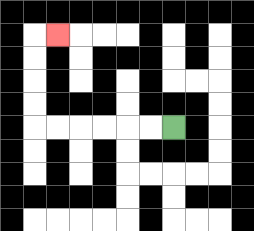{'start': '[7, 5]', 'end': '[2, 1]', 'path_directions': 'L,L,L,L,L,L,U,U,U,U,R', 'path_coordinates': '[[7, 5], [6, 5], [5, 5], [4, 5], [3, 5], [2, 5], [1, 5], [1, 4], [1, 3], [1, 2], [1, 1], [2, 1]]'}